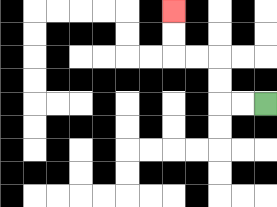{'start': '[11, 4]', 'end': '[7, 0]', 'path_directions': 'L,L,U,U,L,L,U,U', 'path_coordinates': '[[11, 4], [10, 4], [9, 4], [9, 3], [9, 2], [8, 2], [7, 2], [7, 1], [7, 0]]'}